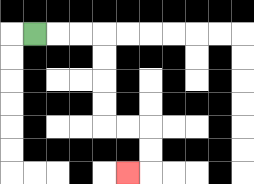{'start': '[1, 1]', 'end': '[5, 7]', 'path_directions': 'R,R,R,D,D,D,D,R,R,D,D,L', 'path_coordinates': '[[1, 1], [2, 1], [3, 1], [4, 1], [4, 2], [4, 3], [4, 4], [4, 5], [5, 5], [6, 5], [6, 6], [6, 7], [5, 7]]'}